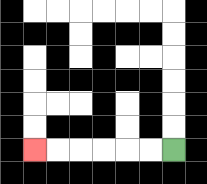{'start': '[7, 6]', 'end': '[1, 6]', 'path_directions': 'L,L,L,L,L,L', 'path_coordinates': '[[7, 6], [6, 6], [5, 6], [4, 6], [3, 6], [2, 6], [1, 6]]'}